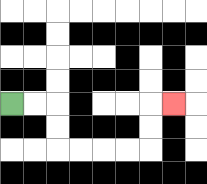{'start': '[0, 4]', 'end': '[7, 4]', 'path_directions': 'R,R,D,D,R,R,R,R,U,U,R', 'path_coordinates': '[[0, 4], [1, 4], [2, 4], [2, 5], [2, 6], [3, 6], [4, 6], [5, 6], [6, 6], [6, 5], [6, 4], [7, 4]]'}